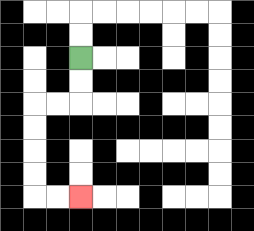{'start': '[3, 2]', 'end': '[3, 8]', 'path_directions': 'D,D,L,L,D,D,D,D,R,R', 'path_coordinates': '[[3, 2], [3, 3], [3, 4], [2, 4], [1, 4], [1, 5], [1, 6], [1, 7], [1, 8], [2, 8], [3, 8]]'}